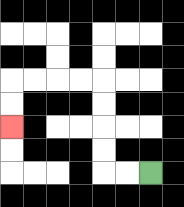{'start': '[6, 7]', 'end': '[0, 5]', 'path_directions': 'L,L,U,U,U,U,L,L,L,L,D,D', 'path_coordinates': '[[6, 7], [5, 7], [4, 7], [4, 6], [4, 5], [4, 4], [4, 3], [3, 3], [2, 3], [1, 3], [0, 3], [0, 4], [0, 5]]'}